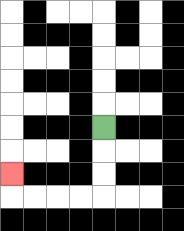{'start': '[4, 5]', 'end': '[0, 7]', 'path_directions': 'D,D,D,L,L,L,L,U', 'path_coordinates': '[[4, 5], [4, 6], [4, 7], [4, 8], [3, 8], [2, 8], [1, 8], [0, 8], [0, 7]]'}